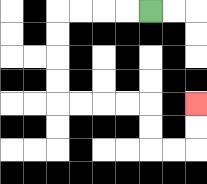{'start': '[6, 0]', 'end': '[8, 4]', 'path_directions': 'L,L,L,L,D,D,D,D,R,R,R,R,D,D,R,R,U,U', 'path_coordinates': '[[6, 0], [5, 0], [4, 0], [3, 0], [2, 0], [2, 1], [2, 2], [2, 3], [2, 4], [3, 4], [4, 4], [5, 4], [6, 4], [6, 5], [6, 6], [7, 6], [8, 6], [8, 5], [8, 4]]'}